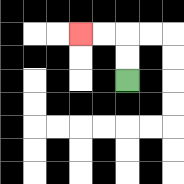{'start': '[5, 3]', 'end': '[3, 1]', 'path_directions': 'U,U,L,L', 'path_coordinates': '[[5, 3], [5, 2], [5, 1], [4, 1], [3, 1]]'}